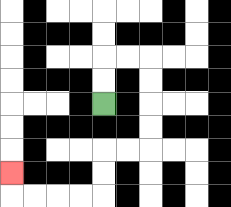{'start': '[4, 4]', 'end': '[0, 7]', 'path_directions': 'U,U,R,R,D,D,D,D,L,L,D,D,L,L,L,L,U', 'path_coordinates': '[[4, 4], [4, 3], [4, 2], [5, 2], [6, 2], [6, 3], [6, 4], [6, 5], [6, 6], [5, 6], [4, 6], [4, 7], [4, 8], [3, 8], [2, 8], [1, 8], [0, 8], [0, 7]]'}